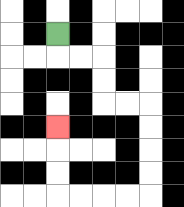{'start': '[2, 1]', 'end': '[2, 5]', 'path_directions': 'D,R,R,D,D,R,R,D,D,D,D,L,L,L,L,U,U,U', 'path_coordinates': '[[2, 1], [2, 2], [3, 2], [4, 2], [4, 3], [4, 4], [5, 4], [6, 4], [6, 5], [6, 6], [6, 7], [6, 8], [5, 8], [4, 8], [3, 8], [2, 8], [2, 7], [2, 6], [2, 5]]'}